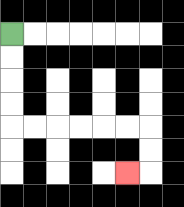{'start': '[0, 1]', 'end': '[5, 7]', 'path_directions': 'D,D,D,D,R,R,R,R,R,R,D,D,L', 'path_coordinates': '[[0, 1], [0, 2], [0, 3], [0, 4], [0, 5], [1, 5], [2, 5], [3, 5], [4, 5], [5, 5], [6, 5], [6, 6], [6, 7], [5, 7]]'}